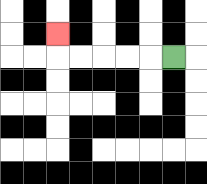{'start': '[7, 2]', 'end': '[2, 1]', 'path_directions': 'L,L,L,L,L,U', 'path_coordinates': '[[7, 2], [6, 2], [5, 2], [4, 2], [3, 2], [2, 2], [2, 1]]'}